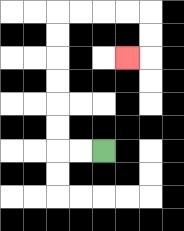{'start': '[4, 6]', 'end': '[5, 2]', 'path_directions': 'L,L,U,U,U,U,U,U,R,R,R,R,D,D,L', 'path_coordinates': '[[4, 6], [3, 6], [2, 6], [2, 5], [2, 4], [2, 3], [2, 2], [2, 1], [2, 0], [3, 0], [4, 0], [5, 0], [6, 0], [6, 1], [6, 2], [5, 2]]'}